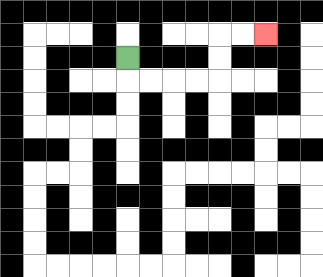{'start': '[5, 2]', 'end': '[11, 1]', 'path_directions': 'D,R,R,R,R,U,U,R,R', 'path_coordinates': '[[5, 2], [5, 3], [6, 3], [7, 3], [8, 3], [9, 3], [9, 2], [9, 1], [10, 1], [11, 1]]'}